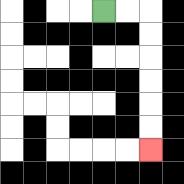{'start': '[4, 0]', 'end': '[6, 6]', 'path_directions': 'R,R,D,D,D,D,D,D', 'path_coordinates': '[[4, 0], [5, 0], [6, 0], [6, 1], [6, 2], [6, 3], [6, 4], [6, 5], [6, 6]]'}